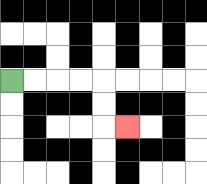{'start': '[0, 3]', 'end': '[5, 5]', 'path_directions': 'R,R,R,R,D,D,R', 'path_coordinates': '[[0, 3], [1, 3], [2, 3], [3, 3], [4, 3], [4, 4], [4, 5], [5, 5]]'}